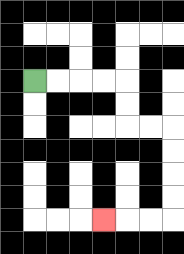{'start': '[1, 3]', 'end': '[4, 9]', 'path_directions': 'R,R,R,R,D,D,R,R,D,D,D,D,L,L,L', 'path_coordinates': '[[1, 3], [2, 3], [3, 3], [4, 3], [5, 3], [5, 4], [5, 5], [6, 5], [7, 5], [7, 6], [7, 7], [7, 8], [7, 9], [6, 9], [5, 9], [4, 9]]'}